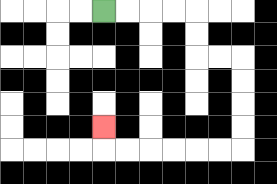{'start': '[4, 0]', 'end': '[4, 5]', 'path_directions': 'R,R,R,R,D,D,R,R,D,D,D,D,L,L,L,L,L,L,U', 'path_coordinates': '[[4, 0], [5, 0], [6, 0], [7, 0], [8, 0], [8, 1], [8, 2], [9, 2], [10, 2], [10, 3], [10, 4], [10, 5], [10, 6], [9, 6], [8, 6], [7, 6], [6, 6], [5, 6], [4, 6], [4, 5]]'}